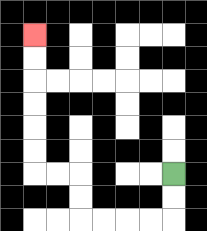{'start': '[7, 7]', 'end': '[1, 1]', 'path_directions': 'D,D,L,L,L,L,U,U,L,L,U,U,U,U,U,U', 'path_coordinates': '[[7, 7], [7, 8], [7, 9], [6, 9], [5, 9], [4, 9], [3, 9], [3, 8], [3, 7], [2, 7], [1, 7], [1, 6], [1, 5], [1, 4], [1, 3], [1, 2], [1, 1]]'}